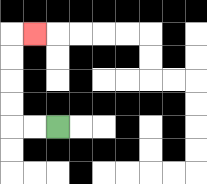{'start': '[2, 5]', 'end': '[1, 1]', 'path_directions': 'L,L,U,U,U,U,R', 'path_coordinates': '[[2, 5], [1, 5], [0, 5], [0, 4], [0, 3], [0, 2], [0, 1], [1, 1]]'}